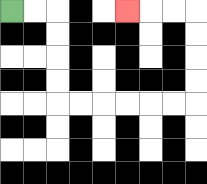{'start': '[0, 0]', 'end': '[5, 0]', 'path_directions': 'R,R,D,D,D,D,R,R,R,R,R,R,U,U,U,U,L,L,L', 'path_coordinates': '[[0, 0], [1, 0], [2, 0], [2, 1], [2, 2], [2, 3], [2, 4], [3, 4], [4, 4], [5, 4], [6, 4], [7, 4], [8, 4], [8, 3], [8, 2], [8, 1], [8, 0], [7, 0], [6, 0], [5, 0]]'}